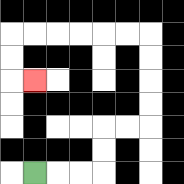{'start': '[1, 7]', 'end': '[1, 3]', 'path_directions': 'R,R,R,U,U,R,R,U,U,U,U,L,L,L,L,L,L,D,D,R', 'path_coordinates': '[[1, 7], [2, 7], [3, 7], [4, 7], [4, 6], [4, 5], [5, 5], [6, 5], [6, 4], [6, 3], [6, 2], [6, 1], [5, 1], [4, 1], [3, 1], [2, 1], [1, 1], [0, 1], [0, 2], [0, 3], [1, 3]]'}